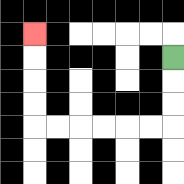{'start': '[7, 2]', 'end': '[1, 1]', 'path_directions': 'D,D,D,L,L,L,L,L,L,U,U,U,U', 'path_coordinates': '[[7, 2], [7, 3], [7, 4], [7, 5], [6, 5], [5, 5], [4, 5], [3, 5], [2, 5], [1, 5], [1, 4], [1, 3], [1, 2], [1, 1]]'}